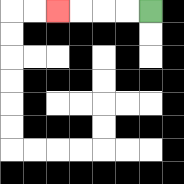{'start': '[6, 0]', 'end': '[2, 0]', 'path_directions': 'L,L,L,L', 'path_coordinates': '[[6, 0], [5, 0], [4, 0], [3, 0], [2, 0]]'}